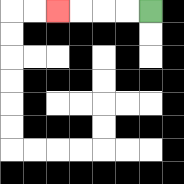{'start': '[6, 0]', 'end': '[2, 0]', 'path_directions': 'L,L,L,L', 'path_coordinates': '[[6, 0], [5, 0], [4, 0], [3, 0], [2, 0]]'}